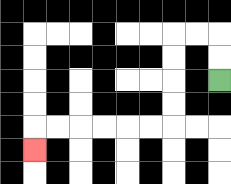{'start': '[9, 3]', 'end': '[1, 6]', 'path_directions': 'U,U,L,L,D,D,D,D,L,L,L,L,L,L,D', 'path_coordinates': '[[9, 3], [9, 2], [9, 1], [8, 1], [7, 1], [7, 2], [7, 3], [7, 4], [7, 5], [6, 5], [5, 5], [4, 5], [3, 5], [2, 5], [1, 5], [1, 6]]'}